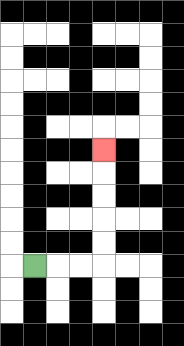{'start': '[1, 11]', 'end': '[4, 6]', 'path_directions': 'R,R,R,U,U,U,U,U', 'path_coordinates': '[[1, 11], [2, 11], [3, 11], [4, 11], [4, 10], [4, 9], [4, 8], [4, 7], [4, 6]]'}